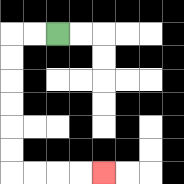{'start': '[2, 1]', 'end': '[4, 7]', 'path_directions': 'L,L,D,D,D,D,D,D,R,R,R,R', 'path_coordinates': '[[2, 1], [1, 1], [0, 1], [0, 2], [0, 3], [0, 4], [0, 5], [0, 6], [0, 7], [1, 7], [2, 7], [3, 7], [4, 7]]'}